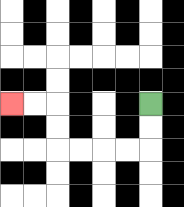{'start': '[6, 4]', 'end': '[0, 4]', 'path_directions': 'D,D,L,L,L,L,U,U,L,L', 'path_coordinates': '[[6, 4], [6, 5], [6, 6], [5, 6], [4, 6], [3, 6], [2, 6], [2, 5], [2, 4], [1, 4], [0, 4]]'}